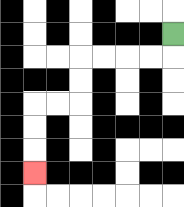{'start': '[7, 1]', 'end': '[1, 7]', 'path_directions': 'D,L,L,L,L,D,D,L,L,D,D,D', 'path_coordinates': '[[7, 1], [7, 2], [6, 2], [5, 2], [4, 2], [3, 2], [3, 3], [3, 4], [2, 4], [1, 4], [1, 5], [1, 6], [1, 7]]'}